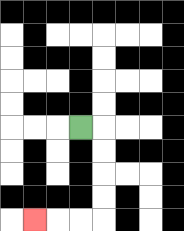{'start': '[3, 5]', 'end': '[1, 9]', 'path_directions': 'R,D,D,D,D,L,L,L', 'path_coordinates': '[[3, 5], [4, 5], [4, 6], [4, 7], [4, 8], [4, 9], [3, 9], [2, 9], [1, 9]]'}